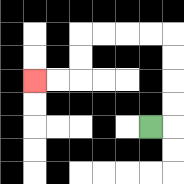{'start': '[6, 5]', 'end': '[1, 3]', 'path_directions': 'R,U,U,U,U,L,L,L,L,D,D,L,L', 'path_coordinates': '[[6, 5], [7, 5], [7, 4], [7, 3], [7, 2], [7, 1], [6, 1], [5, 1], [4, 1], [3, 1], [3, 2], [3, 3], [2, 3], [1, 3]]'}